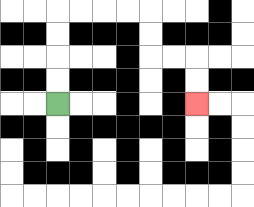{'start': '[2, 4]', 'end': '[8, 4]', 'path_directions': 'U,U,U,U,R,R,R,R,D,D,R,R,D,D', 'path_coordinates': '[[2, 4], [2, 3], [2, 2], [2, 1], [2, 0], [3, 0], [4, 0], [5, 0], [6, 0], [6, 1], [6, 2], [7, 2], [8, 2], [8, 3], [8, 4]]'}